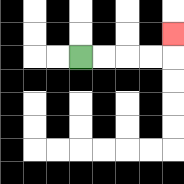{'start': '[3, 2]', 'end': '[7, 1]', 'path_directions': 'R,R,R,R,U', 'path_coordinates': '[[3, 2], [4, 2], [5, 2], [6, 2], [7, 2], [7, 1]]'}